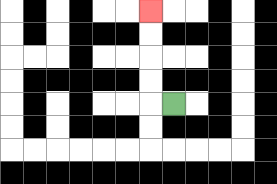{'start': '[7, 4]', 'end': '[6, 0]', 'path_directions': 'L,U,U,U,U', 'path_coordinates': '[[7, 4], [6, 4], [6, 3], [6, 2], [6, 1], [6, 0]]'}